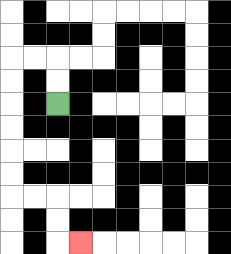{'start': '[2, 4]', 'end': '[3, 10]', 'path_directions': 'U,U,L,L,D,D,D,D,D,D,R,R,D,D,R', 'path_coordinates': '[[2, 4], [2, 3], [2, 2], [1, 2], [0, 2], [0, 3], [0, 4], [0, 5], [0, 6], [0, 7], [0, 8], [1, 8], [2, 8], [2, 9], [2, 10], [3, 10]]'}